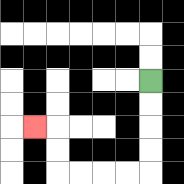{'start': '[6, 3]', 'end': '[1, 5]', 'path_directions': 'D,D,D,D,L,L,L,L,U,U,L', 'path_coordinates': '[[6, 3], [6, 4], [6, 5], [6, 6], [6, 7], [5, 7], [4, 7], [3, 7], [2, 7], [2, 6], [2, 5], [1, 5]]'}